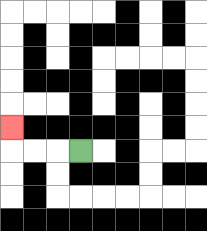{'start': '[3, 6]', 'end': '[0, 5]', 'path_directions': 'L,L,L,U', 'path_coordinates': '[[3, 6], [2, 6], [1, 6], [0, 6], [0, 5]]'}